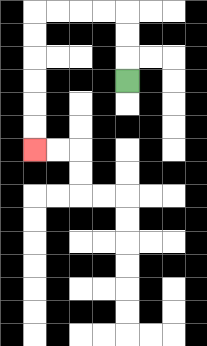{'start': '[5, 3]', 'end': '[1, 6]', 'path_directions': 'U,U,U,L,L,L,L,D,D,D,D,D,D', 'path_coordinates': '[[5, 3], [5, 2], [5, 1], [5, 0], [4, 0], [3, 0], [2, 0], [1, 0], [1, 1], [1, 2], [1, 3], [1, 4], [1, 5], [1, 6]]'}